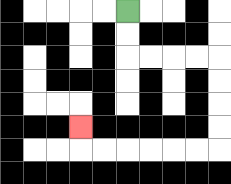{'start': '[5, 0]', 'end': '[3, 5]', 'path_directions': 'D,D,R,R,R,R,D,D,D,D,L,L,L,L,L,L,U', 'path_coordinates': '[[5, 0], [5, 1], [5, 2], [6, 2], [7, 2], [8, 2], [9, 2], [9, 3], [9, 4], [9, 5], [9, 6], [8, 6], [7, 6], [6, 6], [5, 6], [4, 6], [3, 6], [3, 5]]'}